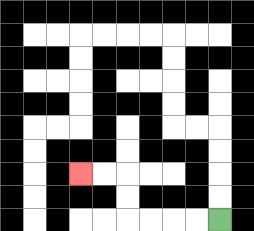{'start': '[9, 9]', 'end': '[3, 7]', 'path_directions': 'L,L,L,L,U,U,L,L', 'path_coordinates': '[[9, 9], [8, 9], [7, 9], [6, 9], [5, 9], [5, 8], [5, 7], [4, 7], [3, 7]]'}